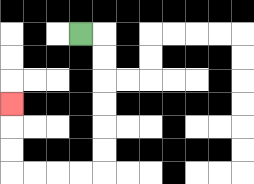{'start': '[3, 1]', 'end': '[0, 4]', 'path_directions': 'R,D,D,D,D,D,D,L,L,L,L,U,U,U', 'path_coordinates': '[[3, 1], [4, 1], [4, 2], [4, 3], [4, 4], [4, 5], [4, 6], [4, 7], [3, 7], [2, 7], [1, 7], [0, 7], [0, 6], [0, 5], [0, 4]]'}